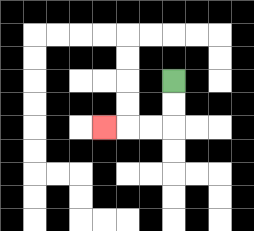{'start': '[7, 3]', 'end': '[4, 5]', 'path_directions': 'D,D,L,L,L', 'path_coordinates': '[[7, 3], [7, 4], [7, 5], [6, 5], [5, 5], [4, 5]]'}